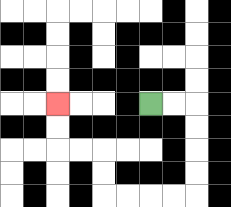{'start': '[6, 4]', 'end': '[2, 4]', 'path_directions': 'R,R,D,D,D,D,L,L,L,L,U,U,L,L,U,U', 'path_coordinates': '[[6, 4], [7, 4], [8, 4], [8, 5], [8, 6], [8, 7], [8, 8], [7, 8], [6, 8], [5, 8], [4, 8], [4, 7], [4, 6], [3, 6], [2, 6], [2, 5], [2, 4]]'}